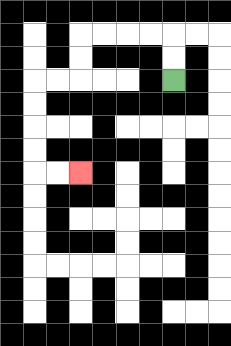{'start': '[7, 3]', 'end': '[3, 7]', 'path_directions': 'U,U,L,L,L,L,D,D,L,L,D,D,D,D,R,R', 'path_coordinates': '[[7, 3], [7, 2], [7, 1], [6, 1], [5, 1], [4, 1], [3, 1], [3, 2], [3, 3], [2, 3], [1, 3], [1, 4], [1, 5], [1, 6], [1, 7], [2, 7], [3, 7]]'}